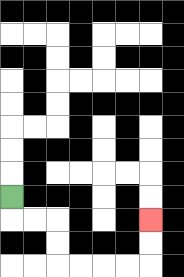{'start': '[0, 8]', 'end': '[6, 9]', 'path_directions': 'D,R,R,D,D,R,R,R,R,U,U', 'path_coordinates': '[[0, 8], [0, 9], [1, 9], [2, 9], [2, 10], [2, 11], [3, 11], [4, 11], [5, 11], [6, 11], [6, 10], [6, 9]]'}